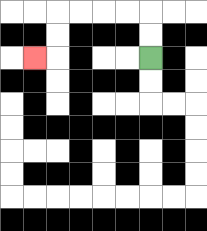{'start': '[6, 2]', 'end': '[1, 2]', 'path_directions': 'U,U,L,L,L,L,D,D,L', 'path_coordinates': '[[6, 2], [6, 1], [6, 0], [5, 0], [4, 0], [3, 0], [2, 0], [2, 1], [2, 2], [1, 2]]'}